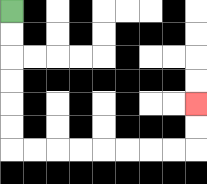{'start': '[0, 0]', 'end': '[8, 4]', 'path_directions': 'D,D,D,D,D,D,R,R,R,R,R,R,R,R,U,U', 'path_coordinates': '[[0, 0], [0, 1], [0, 2], [0, 3], [0, 4], [0, 5], [0, 6], [1, 6], [2, 6], [3, 6], [4, 6], [5, 6], [6, 6], [7, 6], [8, 6], [8, 5], [8, 4]]'}